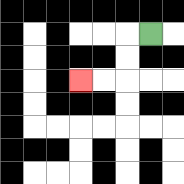{'start': '[6, 1]', 'end': '[3, 3]', 'path_directions': 'L,D,D,L,L', 'path_coordinates': '[[6, 1], [5, 1], [5, 2], [5, 3], [4, 3], [3, 3]]'}